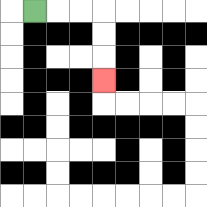{'start': '[1, 0]', 'end': '[4, 3]', 'path_directions': 'R,R,R,D,D,D', 'path_coordinates': '[[1, 0], [2, 0], [3, 0], [4, 0], [4, 1], [4, 2], [4, 3]]'}